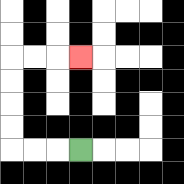{'start': '[3, 6]', 'end': '[3, 2]', 'path_directions': 'L,L,L,U,U,U,U,R,R,R', 'path_coordinates': '[[3, 6], [2, 6], [1, 6], [0, 6], [0, 5], [0, 4], [0, 3], [0, 2], [1, 2], [2, 2], [3, 2]]'}